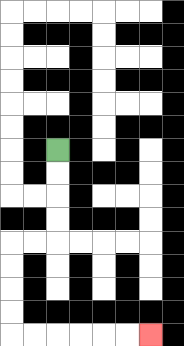{'start': '[2, 6]', 'end': '[6, 14]', 'path_directions': 'D,D,D,D,L,L,D,D,D,D,R,R,R,R,R,R', 'path_coordinates': '[[2, 6], [2, 7], [2, 8], [2, 9], [2, 10], [1, 10], [0, 10], [0, 11], [0, 12], [0, 13], [0, 14], [1, 14], [2, 14], [3, 14], [4, 14], [5, 14], [6, 14]]'}